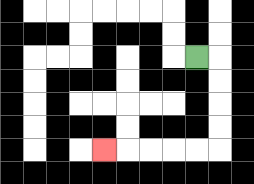{'start': '[8, 2]', 'end': '[4, 6]', 'path_directions': 'R,D,D,D,D,L,L,L,L,L', 'path_coordinates': '[[8, 2], [9, 2], [9, 3], [9, 4], [9, 5], [9, 6], [8, 6], [7, 6], [6, 6], [5, 6], [4, 6]]'}